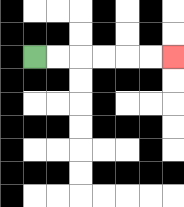{'start': '[1, 2]', 'end': '[7, 2]', 'path_directions': 'R,R,R,R,R,R', 'path_coordinates': '[[1, 2], [2, 2], [3, 2], [4, 2], [5, 2], [6, 2], [7, 2]]'}